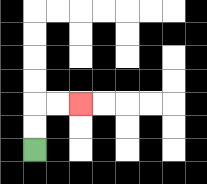{'start': '[1, 6]', 'end': '[3, 4]', 'path_directions': 'U,U,R,R', 'path_coordinates': '[[1, 6], [1, 5], [1, 4], [2, 4], [3, 4]]'}